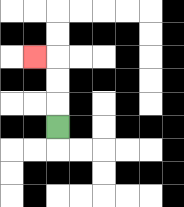{'start': '[2, 5]', 'end': '[1, 2]', 'path_directions': 'U,U,U,L', 'path_coordinates': '[[2, 5], [2, 4], [2, 3], [2, 2], [1, 2]]'}